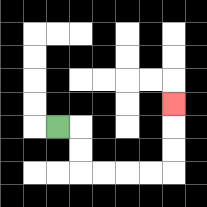{'start': '[2, 5]', 'end': '[7, 4]', 'path_directions': 'R,D,D,R,R,R,R,U,U,U', 'path_coordinates': '[[2, 5], [3, 5], [3, 6], [3, 7], [4, 7], [5, 7], [6, 7], [7, 7], [7, 6], [7, 5], [7, 4]]'}